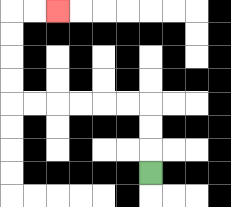{'start': '[6, 7]', 'end': '[2, 0]', 'path_directions': 'U,U,U,L,L,L,L,L,L,U,U,U,U,R,R', 'path_coordinates': '[[6, 7], [6, 6], [6, 5], [6, 4], [5, 4], [4, 4], [3, 4], [2, 4], [1, 4], [0, 4], [0, 3], [0, 2], [0, 1], [0, 0], [1, 0], [2, 0]]'}